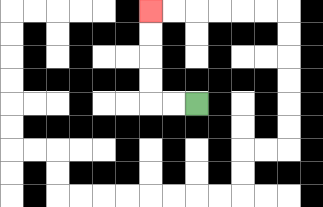{'start': '[8, 4]', 'end': '[6, 0]', 'path_directions': 'L,L,U,U,U,U', 'path_coordinates': '[[8, 4], [7, 4], [6, 4], [6, 3], [6, 2], [6, 1], [6, 0]]'}